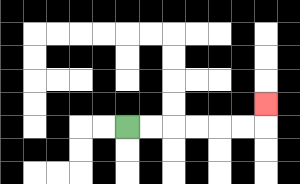{'start': '[5, 5]', 'end': '[11, 4]', 'path_directions': 'R,R,R,R,R,R,U', 'path_coordinates': '[[5, 5], [6, 5], [7, 5], [8, 5], [9, 5], [10, 5], [11, 5], [11, 4]]'}